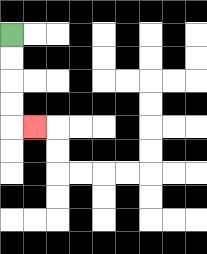{'start': '[0, 1]', 'end': '[1, 5]', 'path_directions': 'D,D,D,D,R', 'path_coordinates': '[[0, 1], [0, 2], [0, 3], [0, 4], [0, 5], [1, 5]]'}